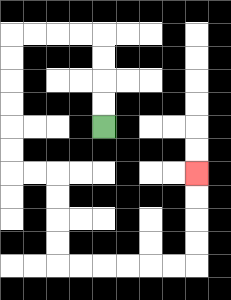{'start': '[4, 5]', 'end': '[8, 7]', 'path_directions': 'U,U,U,U,L,L,L,L,D,D,D,D,D,D,R,R,D,D,D,D,R,R,R,R,R,R,U,U,U,U', 'path_coordinates': '[[4, 5], [4, 4], [4, 3], [4, 2], [4, 1], [3, 1], [2, 1], [1, 1], [0, 1], [0, 2], [0, 3], [0, 4], [0, 5], [0, 6], [0, 7], [1, 7], [2, 7], [2, 8], [2, 9], [2, 10], [2, 11], [3, 11], [4, 11], [5, 11], [6, 11], [7, 11], [8, 11], [8, 10], [8, 9], [8, 8], [8, 7]]'}